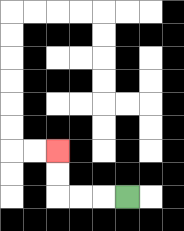{'start': '[5, 8]', 'end': '[2, 6]', 'path_directions': 'L,L,L,U,U', 'path_coordinates': '[[5, 8], [4, 8], [3, 8], [2, 8], [2, 7], [2, 6]]'}